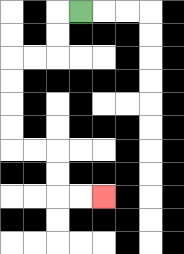{'start': '[3, 0]', 'end': '[4, 8]', 'path_directions': 'L,D,D,L,L,D,D,D,D,R,R,D,D,R,R', 'path_coordinates': '[[3, 0], [2, 0], [2, 1], [2, 2], [1, 2], [0, 2], [0, 3], [0, 4], [0, 5], [0, 6], [1, 6], [2, 6], [2, 7], [2, 8], [3, 8], [4, 8]]'}